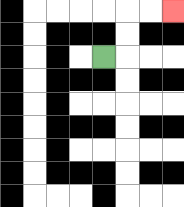{'start': '[4, 2]', 'end': '[7, 0]', 'path_directions': 'R,U,U,R,R', 'path_coordinates': '[[4, 2], [5, 2], [5, 1], [5, 0], [6, 0], [7, 0]]'}